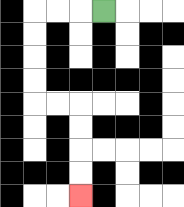{'start': '[4, 0]', 'end': '[3, 8]', 'path_directions': 'L,L,L,D,D,D,D,R,R,D,D,D,D', 'path_coordinates': '[[4, 0], [3, 0], [2, 0], [1, 0], [1, 1], [1, 2], [1, 3], [1, 4], [2, 4], [3, 4], [3, 5], [3, 6], [3, 7], [3, 8]]'}